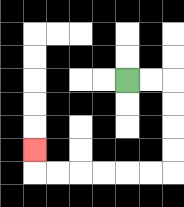{'start': '[5, 3]', 'end': '[1, 6]', 'path_directions': 'R,R,D,D,D,D,L,L,L,L,L,L,U', 'path_coordinates': '[[5, 3], [6, 3], [7, 3], [7, 4], [7, 5], [7, 6], [7, 7], [6, 7], [5, 7], [4, 7], [3, 7], [2, 7], [1, 7], [1, 6]]'}